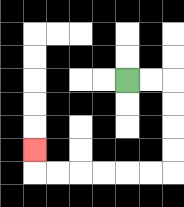{'start': '[5, 3]', 'end': '[1, 6]', 'path_directions': 'R,R,D,D,D,D,L,L,L,L,L,L,U', 'path_coordinates': '[[5, 3], [6, 3], [7, 3], [7, 4], [7, 5], [7, 6], [7, 7], [6, 7], [5, 7], [4, 7], [3, 7], [2, 7], [1, 7], [1, 6]]'}